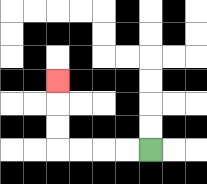{'start': '[6, 6]', 'end': '[2, 3]', 'path_directions': 'L,L,L,L,U,U,U', 'path_coordinates': '[[6, 6], [5, 6], [4, 6], [3, 6], [2, 6], [2, 5], [2, 4], [2, 3]]'}